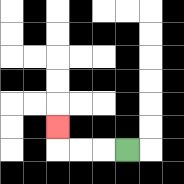{'start': '[5, 6]', 'end': '[2, 5]', 'path_directions': 'L,L,L,U', 'path_coordinates': '[[5, 6], [4, 6], [3, 6], [2, 6], [2, 5]]'}